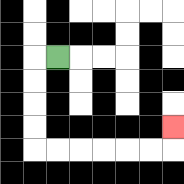{'start': '[2, 2]', 'end': '[7, 5]', 'path_directions': 'L,D,D,D,D,R,R,R,R,R,R,U', 'path_coordinates': '[[2, 2], [1, 2], [1, 3], [1, 4], [1, 5], [1, 6], [2, 6], [3, 6], [4, 6], [5, 6], [6, 6], [7, 6], [7, 5]]'}